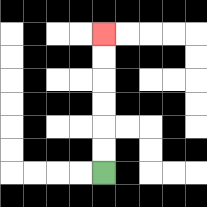{'start': '[4, 7]', 'end': '[4, 1]', 'path_directions': 'U,U,U,U,U,U', 'path_coordinates': '[[4, 7], [4, 6], [4, 5], [4, 4], [4, 3], [4, 2], [4, 1]]'}